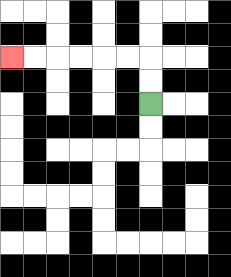{'start': '[6, 4]', 'end': '[0, 2]', 'path_directions': 'U,U,L,L,L,L,L,L', 'path_coordinates': '[[6, 4], [6, 3], [6, 2], [5, 2], [4, 2], [3, 2], [2, 2], [1, 2], [0, 2]]'}